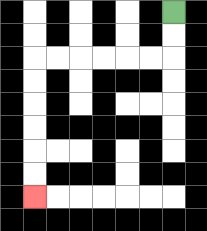{'start': '[7, 0]', 'end': '[1, 8]', 'path_directions': 'D,D,L,L,L,L,L,L,D,D,D,D,D,D', 'path_coordinates': '[[7, 0], [7, 1], [7, 2], [6, 2], [5, 2], [4, 2], [3, 2], [2, 2], [1, 2], [1, 3], [1, 4], [1, 5], [1, 6], [1, 7], [1, 8]]'}